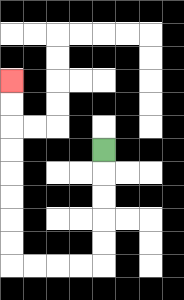{'start': '[4, 6]', 'end': '[0, 3]', 'path_directions': 'D,D,D,D,D,L,L,L,L,U,U,U,U,U,U,U,U', 'path_coordinates': '[[4, 6], [4, 7], [4, 8], [4, 9], [4, 10], [4, 11], [3, 11], [2, 11], [1, 11], [0, 11], [0, 10], [0, 9], [0, 8], [0, 7], [0, 6], [0, 5], [0, 4], [0, 3]]'}